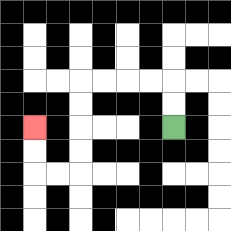{'start': '[7, 5]', 'end': '[1, 5]', 'path_directions': 'U,U,L,L,L,L,D,D,D,D,L,L,U,U', 'path_coordinates': '[[7, 5], [7, 4], [7, 3], [6, 3], [5, 3], [4, 3], [3, 3], [3, 4], [3, 5], [3, 6], [3, 7], [2, 7], [1, 7], [1, 6], [1, 5]]'}